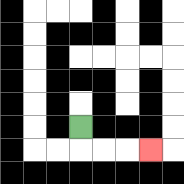{'start': '[3, 5]', 'end': '[6, 6]', 'path_directions': 'D,R,R,R', 'path_coordinates': '[[3, 5], [3, 6], [4, 6], [5, 6], [6, 6]]'}